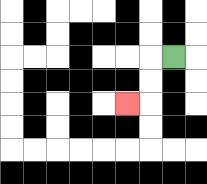{'start': '[7, 2]', 'end': '[5, 4]', 'path_directions': 'L,D,D,L', 'path_coordinates': '[[7, 2], [6, 2], [6, 3], [6, 4], [5, 4]]'}